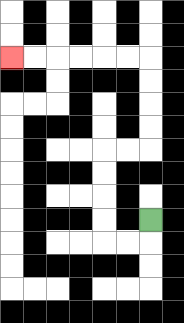{'start': '[6, 9]', 'end': '[0, 2]', 'path_directions': 'D,L,L,U,U,U,U,R,R,U,U,U,U,L,L,L,L,L,L', 'path_coordinates': '[[6, 9], [6, 10], [5, 10], [4, 10], [4, 9], [4, 8], [4, 7], [4, 6], [5, 6], [6, 6], [6, 5], [6, 4], [6, 3], [6, 2], [5, 2], [4, 2], [3, 2], [2, 2], [1, 2], [0, 2]]'}